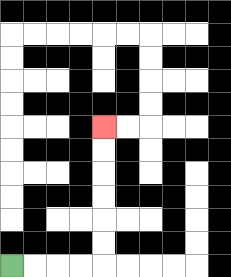{'start': '[0, 11]', 'end': '[4, 5]', 'path_directions': 'R,R,R,R,U,U,U,U,U,U', 'path_coordinates': '[[0, 11], [1, 11], [2, 11], [3, 11], [4, 11], [4, 10], [4, 9], [4, 8], [4, 7], [4, 6], [4, 5]]'}